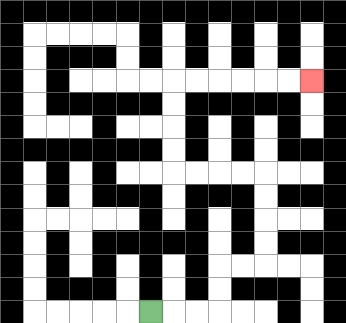{'start': '[6, 13]', 'end': '[13, 3]', 'path_directions': 'R,R,R,U,U,R,R,U,U,U,U,L,L,L,L,U,U,U,U,R,R,R,R,R,R', 'path_coordinates': '[[6, 13], [7, 13], [8, 13], [9, 13], [9, 12], [9, 11], [10, 11], [11, 11], [11, 10], [11, 9], [11, 8], [11, 7], [10, 7], [9, 7], [8, 7], [7, 7], [7, 6], [7, 5], [7, 4], [7, 3], [8, 3], [9, 3], [10, 3], [11, 3], [12, 3], [13, 3]]'}